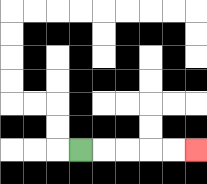{'start': '[3, 6]', 'end': '[8, 6]', 'path_directions': 'R,R,R,R,R', 'path_coordinates': '[[3, 6], [4, 6], [5, 6], [6, 6], [7, 6], [8, 6]]'}